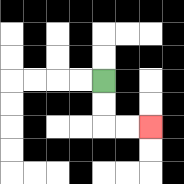{'start': '[4, 3]', 'end': '[6, 5]', 'path_directions': 'D,D,R,R', 'path_coordinates': '[[4, 3], [4, 4], [4, 5], [5, 5], [6, 5]]'}